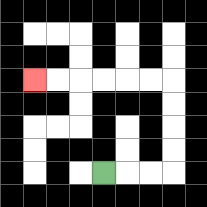{'start': '[4, 7]', 'end': '[1, 3]', 'path_directions': 'R,R,R,U,U,U,U,L,L,L,L,L,L', 'path_coordinates': '[[4, 7], [5, 7], [6, 7], [7, 7], [7, 6], [7, 5], [7, 4], [7, 3], [6, 3], [5, 3], [4, 3], [3, 3], [2, 3], [1, 3]]'}